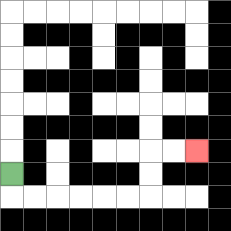{'start': '[0, 7]', 'end': '[8, 6]', 'path_directions': 'D,R,R,R,R,R,R,U,U,R,R', 'path_coordinates': '[[0, 7], [0, 8], [1, 8], [2, 8], [3, 8], [4, 8], [5, 8], [6, 8], [6, 7], [6, 6], [7, 6], [8, 6]]'}